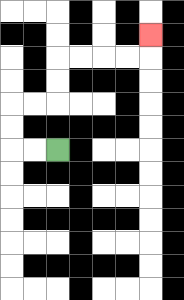{'start': '[2, 6]', 'end': '[6, 1]', 'path_directions': 'L,L,U,U,R,R,U,U,R,R,R,R,U', 'path_coordinates': '[[2, 6], [1, 6], [0, 6], [0, 5], [0, 4], [1, 4], [2, 4], [2, 3], [2, 2], [3, 2], [4, 2], [5, 2], [6, 2], [6, 1]]'}